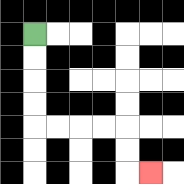{'start': '[1, 1]', 'end': '[6, 7]', 'path_directions': 'D,D,D,D,R,R,R,R,D,D,R', 'path_coordinates': '[[1, 1], [1, 2], [1, 3], [1, 4], [1, 5], [2, 5], [3, 5], [4, 5], [5, 5], [5, 6], [5, 7], [6, 7]]'}